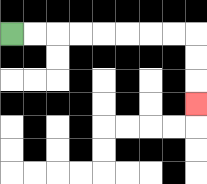{'start': '[0, 1]', 'end': '[8, 4]', 'path_directions': 'R,R,R,R,R,R,R,R,D,D,D', 'path_coordinates': '[[0, 1], [1, 1], [2, 1], [3, 1], [4, 1], [5, 1], [6, 1], [7, 1], [8, 1], [8, 2], [8, 3], [8, 4]]'}